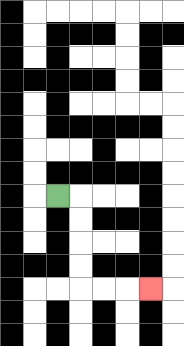{'start': '[2, 8]', 'end': '[6, 12]', 'path_directions': 'R,D,D,D,D,R,R,R', 'path_coordinates': '[[2, 8], [3, 8], [3, 9], [3, 10], [3, 11], [3, 12], [4, 12], [5, 12], [6, 12]]'}